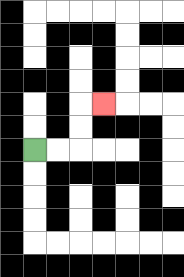{'start': '[1, 6]', 'end': '[4, 4]', 'path_directions': 'R,R,U,U,R', 'path_coordinates': '[[1, 6], [2, 6], [3, 6], [3, 5], [3, 4], [4, 4]]'}